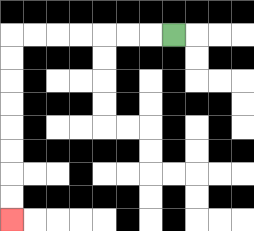{'start': '[7, 1]', 'end': '[0, 9]', 'path_directions': 'L,L,L,L,L,L,L,D,D,D,D,D,D,D,D', 'path_coordinates': '[[7, 1], [6, 1], [5, 1], [4, 1], [3, 1], [2, 1], [1, 1], [0, 1], [0, 2], [0, 3], [0, 4], [0, 5], [0, 6], [0, 7], [0, 8], [0, 9]]'}